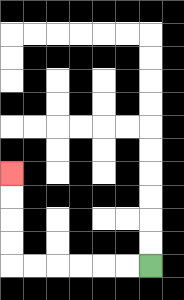{'start': '[6, 11]', 'end': '[0, 7]', 'path_directions': 'L,L,L,L,L,L,U,U,U,U', 'path_coordinates': '[[6, 11], [5, 11], [4, 11], [3, 11], [2, 11], [1, 11], [0, 11], [0, 10], [0, 9], [0, 8], [0, 7]]'}